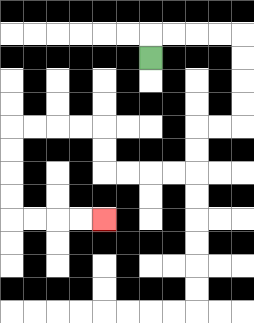{'start': '[6, 2]', 'end': '[4, 9]', 'path_directions': 'U,R,R,R,R,D,D,D,D,L,L,D,D,L,L,L,L,U,U,L,L,L,L,D,D,D,D,R,R,R,R', 'path_coordinates': '[[6, 2], [6, 1], [7, 1], [8, 1], [9, 1], [10, 1], [10, 2], [10, 3], [10, 4], [10, 5], [9, 5], [8, 5], [8, 6], [8, 7], [7, 7], [6, 7], [5, 7], [4, 7], [4, 6], [4, 5], [3, 5], [2, 5], [1, 5], [0, 5], [0, 6], [0, 7], [0, 8], [0, 9], [1, 9], [2, 9], [3, 9], [4, 9]]'}